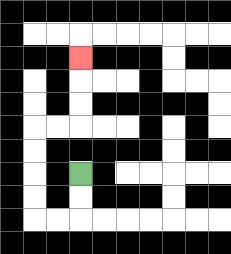{'start': '[3, 7]', 'end': '[3, 2]', 'path_directions': 'D,D,L,L,U,U,U,U,R,R,U,U,U', 'path_coordinates': '[[3, 7], [3, 8], [3, 9], [2, 9], [1, 9], [1, 8], [1, 7], [1, 6], [1, 5], [2, 5], [3, 5], [3, 4], [3, 3], [3, 2]]'}